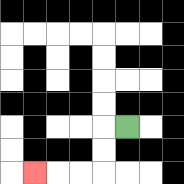{'start': '[5, 5]', 'end': '[1, 7]', 'path_directions': 'L,D,D,L,L,L', 'path_coordinates': '[[5, 5], [4, 5], [4, 6], [4, 7], [3, 7], [2, 7], [1, 7]]'}